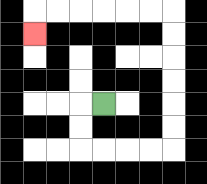{'start': '[4, 4]', 'end': '[1, 1]', 'path_directions': 'L,D,D,R,R,R,R,U,U,U,U,U,U,L,L,L,L,L,L,D', 'path_coordinates': '[[4, 4], [3, 4], [3, 5], [3, 6], [4, 6], [5, 6], [6, 6], [7, 6], [7, 5], [7, 4], [7, 3], [7, 2], [7, 1], [7, 0], [6, 0], [5, 0], [4, 0], [3, 0], [2, 0], [1, 0], [1, 1]]'}